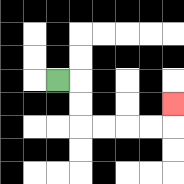{'start': '[2, 3]', 'end': '[7, 4]', 'path_directions': 'R,D,D,R,R,R,R,U', 'path_coordinates': '[[2, 3], [3, 3], [3, 4], [3, 5], [4, 5], [5, 5], [6, 5], [7, 5], [7, 4]]'}